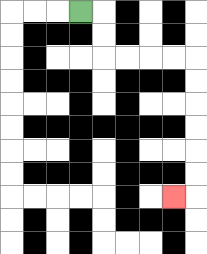{'start': '[3, 0]', 'end': '[7, 8]', 'path_directions': 'R,D,D,R,R,R,R,D,D,D,D,D,D,L', 'path_coordinates': '[[3, 0], [4, 0], [4, 1], [4, 2], [5, 2], [6, 2], [7, 2], [8, 2], [8, 3], [8, 4], [8, 5], [8, 6], [8, 7], [8, 8], [7, 8]]'}